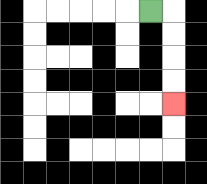{'start': '[6, 0]', 'end': '[7, 4]', 'path_directions': 'R,D,D,D,D', 'path_coordinates': '[[6, 0], [7, 0], [7, 1], [7, 2], [7, 3], [7, 4]]'}